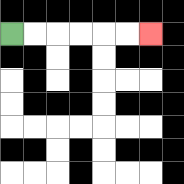{'start': '[0, 1]', 'end': '[6, 1]', 'path_directions': 'R,R,R,R,R,R', 'path_coordinates': '[[0, 1], [1, 1], [2, 1], [3, 1], [4, 1], [5, 1], [6, 1]]'}